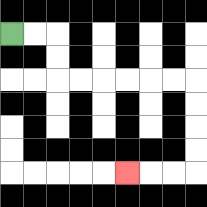{'start': '[0, 1]', 'end': '[5, 7]', 'path_directions': 'R,R,D,D,R,R,R,R,R,R,D,D,D,D,L,L,L', 'path_coordinates': '[[0, 1], [1, 1], [2, 1], [2, 2], [2, 3], [3, 3], [4, 3], [5, 3], [6, 3], [7, 3], [8, 3], [8, 4], [8, 5], [8, 6], [8, 7], [7, 7], [6, 7], [5, 7]]'}